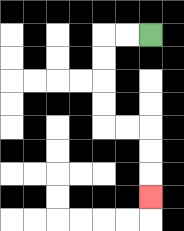{'start': '[6, 1]', 'end': '[6, 8]', 'path_directions': 'L,L,D,D,D,D,R,R,D,D,D', 'path_coordinates': '[[6, 1], [5, 1], [4, 1], [4, 2], [4, 3], [4, 4], [4, 5], [5, 5], [6, 5], [6, 6], [6, 7], [6, 8]]'}